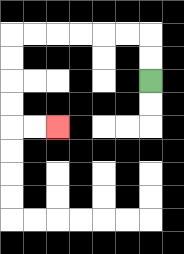{'start': '[6, 3]', 'end': '[2, 5]', 'path_directions': 'U,U,L,L,L,L,L,L,D,D,D,D,R,R', 'path_coordinates': '[[6, 3], [6, 2], [6, 1], [5, 1], [4, 1], [3, 1], [2, 1], [1, 1], [0, 1], [0, 2], [0, 3], [0, 4], [0, 5], [1, 5], [2, 5]]'}